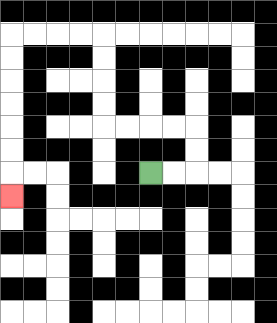{'start': '[6, 7]', 'end': '[0, 8]', 'path_directions': 'R,R,U,U,L,L,L,L,U,U,U,U,L,L,L,L,D,D,D,D,D,D,D', 'path_coordinates': '[[6, 7], [7, 7], [8, 7], [8, 6], [8, 5], [7, 5], [6, 5], [5, 5], [4, 5], [4, 4], [4, 3], [4, 2], [4, 1], [3, 1], [2, 1], [1, 1], [0, 1], [0, 2], [0, 3], [0, 4], [0, 5], [0, 6], [0, 7], [0, 8]]'}